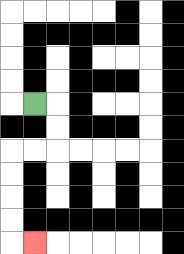{'start': '[1, 4]', 'end': '[1, 10]', 'path_directions': 'R,D,D,L,L,D,D,D,D,R', 'path_coordinates': '[[1, 4], [2, 4], [2, 5], [2, 6], [1, 6], [0, 6], [0, 7], [0, 8], [0, 9], [0, 10], [1, 10]]'}